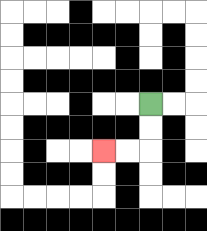{'start': '[6, 4]', 'end': '[4, 6]', 'path_directions': 'D,D,L,L', 'path_coordinates': '[[6, 4], [6, 5], [6, 6], [5, 6], [4, 6]]'}